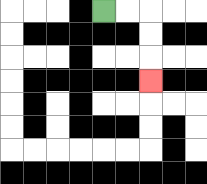{'start': '[4, 0]', 'end': '[6, 3]', 'path_directions': 'R,R,D,D,D', 'path_coordinates': '[[4, 0], [5, 0], [6, 0], [6, 1], [6, 2], [6, 3]]'}